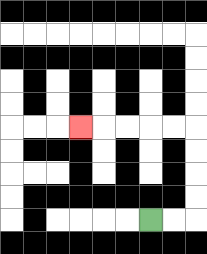{'start': '[6, 9]', 'end': '[3, 5]', 'path_directions': 'R,R,U,U,U,U,L,L,L,L,L', 'path_coordinates': '[[6, 9], [7, 9], [8, 9], [8, 8], [8, 7], [8, 6], [8, 5], [7, 5], [6, 5], [5, 5], [4, 5], [3, 5]]'}